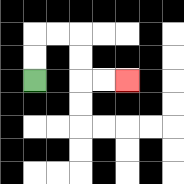{'start': '[1, 3]', 'end': '[5, 3]', 'path_directions': 'U,U,R,R,D,D,R,R', 'path_coordinates': '[[1, 3], [1, 2], [1, 1], [2, 1], [3, 1], [3, 2], [3, 3], [4, 3], [5, 3]]'}